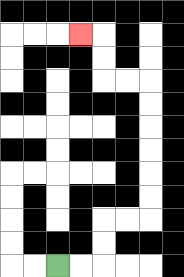{'start': '[2, 11]', 'end': '[3, 1]', 'path_directions': 'R,R,U,U,R,R,U,U,U,U,U,U,L,L,U,U,L', 'path_coordinates': '[[2, 11], [3, 11], [4, 11], [4, 10], [4, 9], [5, 9], [6, 9], [6, 8], [6, 7], [6, 6], [6, 5], [6, 4], [6, 3], [5, 3], [4, 3], [4, 2], [4, 1], [3, 1]]'}